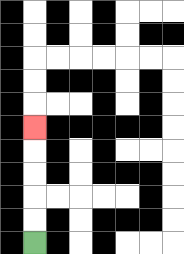{'start': '[1, 10]', 'end': '[1, 5]', 'path_directions': 'U,U,U,U,U', 'path_coordinates': '[[1, 10], [1, 9], [1, 8], [1, 7], [1, 6], [1, 5]]'}